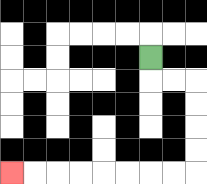{'start': '[6, 2]', 'end': '[0, 7]', 'path_directions': 'D,R,R,D,D,D,D,L,L,L,L,L,L,L,L', 'path_coordinates': '[[6, 2], [6, 3], [7, 3], [8, 3], [8, 4], [8, 5], [8, 6], [8, 7], [7, 7], [6, 7], [5, 7], [4, 7], [3, 7], [2, 7], [1, 7], [0, 7]]'}